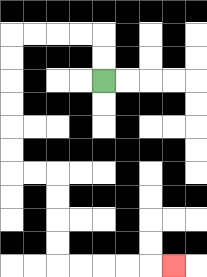{'start': '[4, 3]', 'end': '[7, 11]', 'path_directions': 'U,U,L,L,L,L,D,D,D,D,D,D,R,R,D,D,D,D,R,R,R,R,R', 'path_coordinates': '[[4, 3], [4, 2], [4, 1], [3, 1], [2, 1], [1, 1], [0, 1], [0, 2], [0, 3], [0, 4], [0, 5], [0, 6], [0, 7], [1, 7], [2, 7], [2, 8], [2, 9], [2, 10], [2, 11], [3, 11], [4, 11], [5, 11], [6, 11], [7, 11]]'}